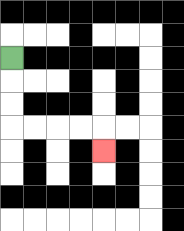{'start': '[0, 2]', 'end': '[4, 6]', 'path_directions': 'D,D,D,R,R,R,R,D', 'path_coordinates': '[[0, 2], [0, 3], [0, 4], [0, 5], [1, 5], [2, 5], [3, 5], [4, 5], [4, 6]]'}